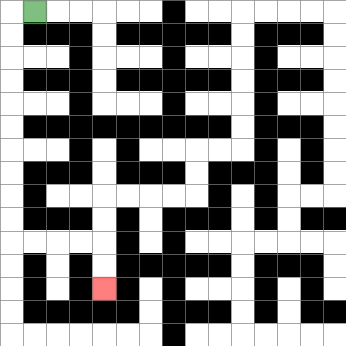{'start': '[1, 0]', 'end': '[4, 12]', 'path_directions': 'L,D,D,D,D,D,D,D,D,D,D,R,R,R,R,D,D', 'path_coordinates': '[[1, 0], [0, 0], [0, 1], [0, 2], [0, 3], [0, 4], [0, 5], [0, 6], [0, 7], [0, 8], [0, 9], [0, 10], [1, 10], [2, 10], [3, 10], [4, 10], [4, 11], [4, 12]]'}